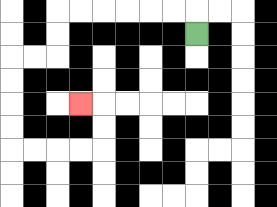{'start': '[8, 1]', 'end': '[3, 4]', 'path_directions': 'U,L,L,L,L,L,L,D,D,L,L,D,D,D,D,R,R,R,R,U,U,L', 'path_coordinates': '[[8, 1], [8, 0], [7, 0], [6, 0], [5, 0], [4, 0], [3, 0], [2, 0], [2, 1], [2, 2], [1, 2], [0, 2], [0, 3], [0, 4], [0, 5], [0, 6], [1, 6], [2, 6], [3, 6], [4, 6], [4, 5], [4, 4], [3, 4]]'}